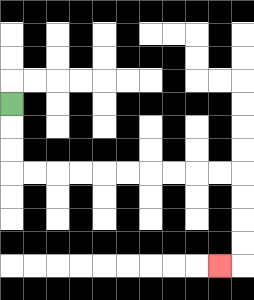{'start': '[0, 4]', 'end': '[9, 11]', 'path_directions': 'D,D,D,R,R,R,R,R,R,R,R,R,R,D,D,D,D,L', 'path_coordinates': '[[0, 4], [0, 5], [0, 6], [0, 7], [1, 7], [2, 7], [3, 7], [4, 7], [5, 7], [6, 7], [7, 7], [8, 7], [9, 7], [10, 7], [10, 8], [10, 9], [10, 10], [10, 11], [9, 11]]'}